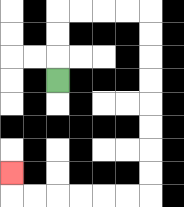{'start': '[2, 3]', 'end': '[0, 7]', 'path_directions': 'U,U,U,R,R,R,R,D,D,D,D,D,D,D,D,L,L,L,L,L,L,U', 'path_coordinates': '[[2, 3], [2, 2], [2, 1], [2, 0], [3, 0], [4, 0], [5, 0], [6, 0], [6, 1], [6, 2], [6, 3], [6, 4], [6, 5], [6, 6], [6, 7], [6, 8], [5, 8], [4, 8], [3, 8], [2, 8], [1, 8], [0, 8], [0, 7]]'}